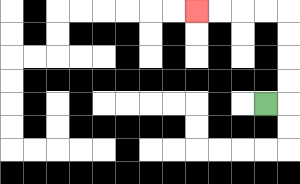{'start': '[11, 4]', 'end': '[8, 0]', 'path_directions': 'R,U,U,U,U,L,L,L,L', 'path_coordinates': '[[11, 4], [12, 4], [12, 3], [12, 2], [12, 1], [12, 0], [11, 0], [10, 0], [9, 0], [8, 0]]'}